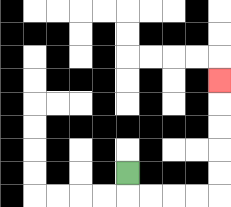{'start': '[5, 7]', 'end': '[9, 3]', 'path_directions': 'D,R,R,R,R,U,U,U,U,U', 'path_coordinates': '[[5, 7], [5, 8], [6, 8], [7, 8], [8, 8], [9, 8], [9, 7], [9, 6], [9, 5], [9, 4], [9, 3]]'}